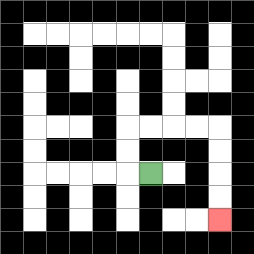{'start': '[6, 7]', 'end': '[9, 9]', 'path_directions': 'L,U,U,R,R,R,R,D,D,D,D', 'path_coordinates': '[[6, 7], [5, 7], [5, 6], [5, 5], [6, 5], [7, 5], [8, 5], [9, 5], [9, 6], [9, 7], [9, 8], [9, 9]]'}